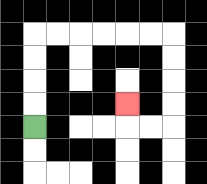{'start': '[1, 5]', 'end': '[5, 4]', 'path_directions': 'U,U,U,U,R,R,R,R,R,R,D,D,D,D,L,L,U', 'path_coordinates': '[[1, 5], [1, 4], [1, 3], [1, 2], [1, 1], [2, 1], [3, 1], [4, 1], [5, 1], [6, 1], [7, 1], [7, 2], [7, 3], [7, 4], [7, 5], [6, 5], [5, 5], [5, 4]]'}